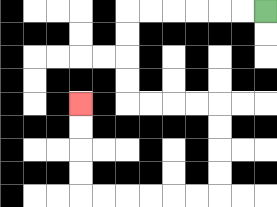{'start': '[11, 0]', 'end': '[3, 4]', 'path_directions': 'L,L,L,L,L,L,D,D,D,D,R,R,R,R,D,D,D,D,L,L,L,L,L,L,U,U,U,U', 'path_coordinates': '[[11, 0], [10, 0], [9, 0], [8, 0], [7, 0], [6, 0], [5, 0], [5, 1], [5, 2], [5, 3], [5, 4], [6, 4], [7, 4], [8, 4], [9, 4], [9, 5], [9, 6], [9, 7], [9, 8], [8, 8], [7, 8], [6, 8], [5, 8], [4, 8], [3, 8], [3, 7], [3, 6], [3, 5], [3, 4]]'}